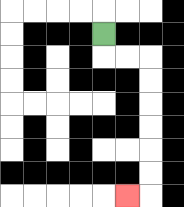{'start': '[4, 1]', 'end': '[5, 8]', 'path_directions': 'D,R,R,D,D,D,D,D,D,L', 'path_coordinates': '[[4, 1], [4, 2], [5, 2], [6, 2], [6, 3], [6, 4], [6, 5], [6, 6], [6, 7], [6, 8], [5, 8]]'}